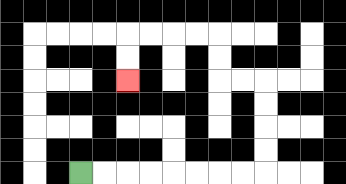{'start': '[3, 7]', 'end': '[5, 3]', 'path_directions': 'R,R,R,R,R,R,R,R,U,U,U,U,L,L,U,U,L,L,L,L,D,D', 'path_coordinates': '[[3, 7], [4, 7], [5, 7], [6, 7], [7, 7], [8, 7], [9, 7], [10, 7], [11, 7], [11, 6], [11, 5], [11, 4], [11, 3], [10, 3], [9, 3], [9, 2], [9, 1], [8, 1], [7, 1], [6, 1], [5, 1], [5, 2], [5, 3]]'}